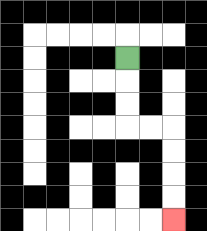{'start': '[5, 2]', 'end': '[7, 9]', 'path_directions': 'D,D,D,R,R,D,D,D,D', 'path_coordinates': '[[5, 2], [5, 3], [5, 4], [5, 5], [6, 5], [7, 5], [7, 6], [7, 7], [7, 8], [7, 9]]'}